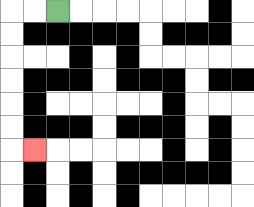{'start': '[2, 0]', 'end': '[1, 6]', 'path_directions': 'L,L,D,D,D,D,D,D,R', 'path_coordinates': '[[2, 0], [1, 0], [0, 0], [0, 1], [0, 2], [0, 3], [0, 4], [0, 5], [0, 6], [1, 6]]'}